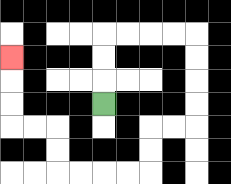{'start': '[4, 4]', 'end': '[0, 2]', 'path_directions': 'U,U,U,R,R,R,R,D,D,D,D,L,L,D,D,L,L,L,L,U,U,L,L,U,U,U', 'path_coordinates': '[[4, 4], [4, 3], [4, 2], [4, 1], [5, 1], [6, 1], [7, 1], [8, 1], [8, 2], [8, 3], [8, 4], [8, 5], [7, 5], [6, 5], [6, 6], [6, 7], [5, 7], [4, 7], [3, 7], [2, 7], [2, 6], [2, 5], [1, 5], [0, 5], [0, 4], [0, 3], [0, 2]]'}